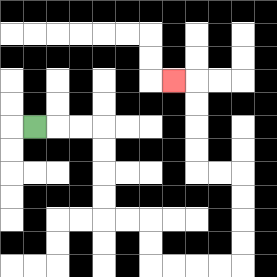{'start': '[1, 5]', 'end': '[7, 3]', 'path_directions': 'R,R,R,D,D,D,D,R,R,D,D,R,R,R,R,U,U,U,U,L,L,U,U,U,U,L', 'path_coordinates': '[[1, 5], [2, 5], [3, 5], [4, 5], [4, 6], [4, 7], [4, 8], [4, 9], [5, 9], [6, 9], [6, 10], [6, 11], [7, 11], [8, 11], [9, 11], [10, 11], [10, 10], [10, 9], [10, 8], [10, 7], [9, 7], [8, 7], [8, 6], [8, 5], [8, 4], [8, 3], [7, 3]]'}